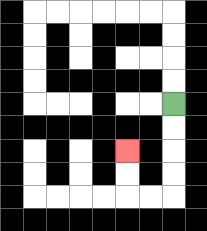{'start': '[7, 4]', 'end': '[5, 6]', 'path_directions': 'D,D,D,D,L,L,U,U', 'path_coordinates': '[[7, 4], [7, 5], [7, 6], [7, 7], [7, 8], [6, 8], [5, 8], [5, 7], [5, 6]]'}